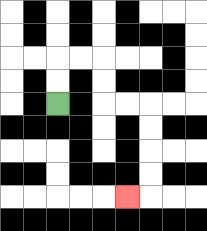{'start': '[2, 4]', 'end': '[5, 8]', 'path_directions': 'U,U,R,R,D,D,R,R,D,D,D,D,L', 'path_coordinates': '[[2, 4], [2, 3], [2, 2], [3, 2], [4, 2], [4, 3], [4, 4], [5, 4], [6, 4], [6, 5], [6, 6], [6, 7], [6, 8], [5, 8]]'}